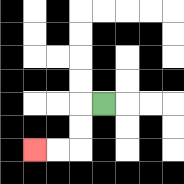{'start': '[4, 4]', 'end': '[1, 6]', 'path_directions': 'L,D,D,L,L', 'path_coordinates': '[[4, 4], [3, 4], [3, 5], [3, 6], [2, 6], [1, 6]]'}